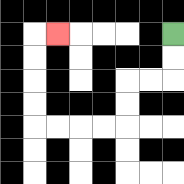{'start': '[7, 1]', 'end': '[2, 1]', 'path_directions': 'D,D,L,L,D,D,L,L,L,L,U,U,U,U,R', 'path_coordinates': '[[7, 1], [7, 2], [7, 3], [6, 3], [5, 3], [5, 4], [5, 5], [4, 5], [3, 5], [2, 5], [1, 5], [1, 4], [1, 3], [1, 2], [1, 1], [2, 1]]'}